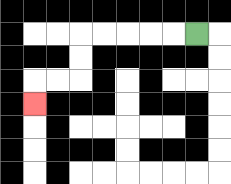{'start': '[8, 1]', 'end': '[1, 4]', 'path_directions': 'L,L,L,L,L,D,D,L,L,D', 'path_coordinates': '[[8, 1], [7, 1], [6, 1], [5, 1], [4, 1], [3, 1], [3, 2], [3, 3], [2, 3], [1, 3], [1, 4]]'}